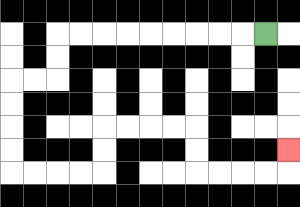{'start': '[11, 1]', 'end': '[12, 6]', 'path_directions': 'L,L,L,L,L,L,L,L,L,D,D,L,L,D,D,D,D,R,R,R,R,U,U,R,R,R,R,D,D,R,R,R,R,U', 'path_coordinates': '[[11, 1], [10, 1], [9, 1], [8, 1], [7, 1], [6, 1], [5, 1], [4, 1], [3, 1], [2, 1], [2, 2], [2, 3], [1, 3], [0, 3], [0, 4], [0, 5], [0, 6], [0, 7], [1, 7], [2, 7], [3, 7], [4, 7], [4, 6], [4, 5], [5, 5], [6, 5], [7, 5], [8, 5], [8, 6], [8, 7], [9, 7], [10, 7], [11, 7], [12, 7], [12, 6]]'}